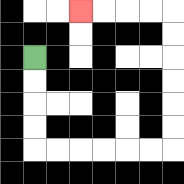{'start': '[1, 2]', 'end': '[3, 0]', 'path_directions': 'D,D,D,D,R,R,R,R,R,R,U,U,U,U,U,U,L,L,L,L', 'path_coordinates': '[[1, 2], [1, 3], [1, 4], [1, 5], [1, 6], [2, 6], [3, 6], [4, 6], [5, 6], [6, 6], [7, 6], [7, 5], [7, 4], [7, 3], [7, 2], [7, 1], [7, 0], [6, 0], [5, 0], [4, 0], [3, 0]]'}